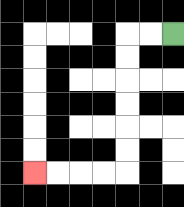{'start': '[7, 1]', 'end': '[1, 7]', 'path_directions': 'L,L,D,D,D,D,D,D,L,L,L,L', 'path_coordinates': '[[7, 1], [6, 1], [5, 1], [5, 2], [5, 3], [5, 4], [5, 5], [5, 6], [5, 7], [4, 7], [3, 7], [2, 7], [1, 7]]'}